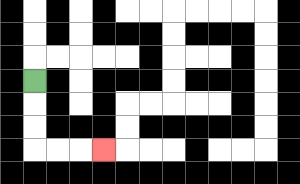{'start': '[1, 3]', 'end': '[4, 6]', 'path_directions': 'D,D,D,R,R,R', 'path_coordinates': '[[1, 3], [1, 4], [1, 5], [1, 6], [2, 6], [3, 6], [4, 6]]'}